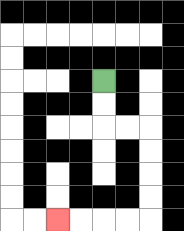{'start': '[4, 3]', 'end': '[2, 9]', 'path_directions': 'D,D,R,R,D,D,D,D,L,L,L,L', 'path_coordinates': '[[4, 3], [4, 4], [4, 5], [5, 5], [6, 5], [6, 6], [6, 7], [6, 8], [6, 9], [5, 9], [4, 9], [3, 9], [2, 9]]'}